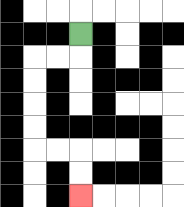{'start': '[3, 1]', 'end': '[3, 8]', 'path_directions': 'D,L,L,D,D,D,D,R,R,D,D', 'path_coordinates': '[[3, 1], [3, 2], [2, 2], [1, 2], [1, 3], [1, 4], [1, 5], [1, 6], [2, 6], [3, 6], [3, 7], [3, 8]]'}